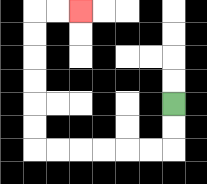{'start': '[7, 4]', 'end': '[3, 0]', 'path_directions': 'D,D,L,L,L,L,L,L,U,U,U,U,U,U,R,R', 'path_coordinates': '[[7, 4], [7, 5], [7, 6], [6, 6], [5, 6], [4, 6], [3, 6], [2, 6], [1, 6], [1, 5], [1, 4], [1, 3], [1, 2], [1, 1], [1, 0], [2, 0], [3, 0]]'}